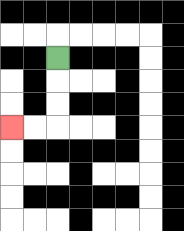{'start': '[2, 2]', 'end': '[0, 5]', 'path_directions': 'D,D,D,L,L', 'path_coordinates': '[[2, 2], [2, 3], [2, 4], [2, 5], [1, 5], [0, 5]]'}